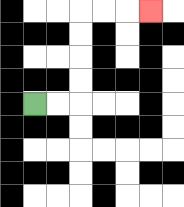{'start': '[1, 4]', 'end': '[6, 0]', 'path_directions': 'R,R,U,U,U,U,R,R,R', 'path_coordinates': '[[1, 4], [2, 4], [3, 4], [3, 3], [3, 2], [3, 1], [3, 0], [4, 0], [5, 0], [6, 0]]'}